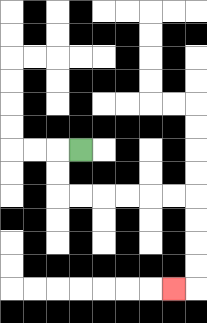{'start': '[3, 6]', 'end': '[7, 12]', 'path_directions': 'L,D,D,R,R,R,R,R,R,D,D,D,D,L', 'path_coordinates': '[[3, 6], [2, 6], [2, 7], [2, 8], [3, 8], [4, 8], [5, 8], [6, 8], [7, 8], [8, 8], [8, 9], [8, 10], [8, 11], [8, 12], [7, 12]]'}